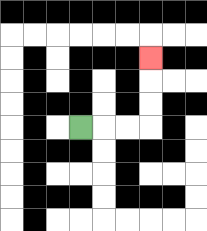{'start': '[3, 5]', 'end': '[6, 2]', 'path_directions': 'R,R,R,U,U,U', 'path_coordinates': '[[3, 5], [4, 5], [5, 5], [6, 5], [6, 4], [6, 3], [6, 2]]'}